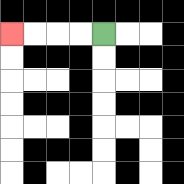{'start': '[4, 1]', 'end': '[0, 1]', 'path_directions': 'L,L,L,L', 'path_coordinates': '[[4, 1], [3, 1], [2, 1], [1, 1], [0, 1]]'}